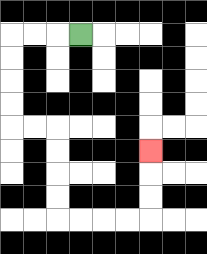{'start': '[3, 1]', 'end': '[6, 6]', 'path_directions': 'L,L,L,D,D,D,D,R,R,D,D,D,D,R,R,R,R,U,U,U', 'path_coordinates': '[[3, 1], [2, 1], [1, 1], [0, 1], [0, 2], [0, 3], [0, 4], [0, 5], [1, 5], [2, 5], [2, 6], [2, 7], [2, 8], [2, 9], [3, 9], [4, 9], [5, 9], [6, 9], [6, 8], [6, 7], [6, 6]]'}